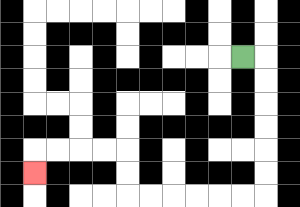{'start': '[10, 2]', 'end': '[1, 7]', 'path_directions': 'R,D,D,D,D,D,D,L,L,L,L,L,L,U,U,L,L,L,L,D', 'path_coordinates': '[[10, 2], [11, 2], [11, 3], [11, 4], [11, 5], [11, 6], [11, 7], [11, 8], [10, 8], [9, 8], [8, 8], [7, 8], [6, 8], [5, 8], [5, 7], [5, 6], [4, 6], [3, 6], [2, 6], [1, 6], [1, 7]]'}